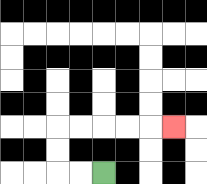{'start': '[4, 7]', 'end': '[7, 5]', 'path_directions': 'L,L,U,U,R,R,R,R,R', 'path_coordinates': '[[4, 7], [3, 7], [2, 7], [2, 6], [2, 5], [3, 5], [4, 5], [5, 5], [6, 5], [7, 5]]'}